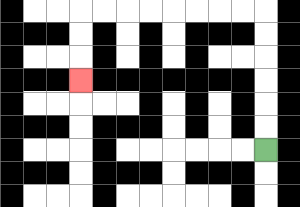{'start': '[11, 6]', 'end': '[3, 3]', 'path_directions': 'U,U,U,U,U,U,L,L,L,L,L,L,L,L,D,D,D', 'path_coordinates': '[[11, 6], [11, 5], [11, 4], [11, 3], [11, 2], [11, 1], [11, 0], [10, 0], [9, 0], [8, 0], [7, 0], [6, 0], [5, 0], [4, 0], [3, 0], [3, 1], [3, 2], [3, 3]]'}